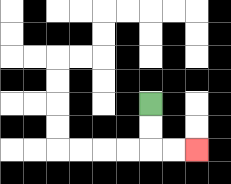{'start': '[6, 4]', 'end': '[8, 6]', 'path_directions': 'D,D,R,R', 'path_coordinates': '[[6, 4], [6, 5], [6, 6], [7, 6], [8, 6]]'}